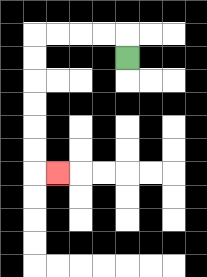{'start': '[5, 2]', 'end': '[2, 7]', 'path_directions': 'U,L,L,L,L,D,D,D,D,D,D,R', 'path_coordinates': '[[5, 2], [5, 1], [4, 1], [3, 1], [2, 1], [1, 1], [1, 2], [1, 3], [1, 4], [1, 5], [1, 6], [1, 7], [2, 7]]'}